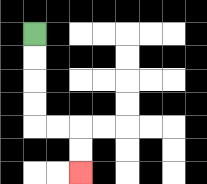{'start': '[1, 1]', 'end': '[3, 7]', 'path_directions': 'D,D,D,D,R,R,D,D', 'path_coordinates': '[[1, 1], [1, 2], [1, 3], [1, 4], [1, 5], [2, 5], [3, 5], [3, 6], [3, 7]]'}